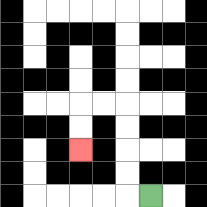{'start': '[6, 8]', 'end': '[3, 6]', 'path_directions': 'L,U,U,U,U,L,L,D,D', 'path_coordinates': '[[6, 8], [5, 8], [5, 7], [5, 6], [5, 5], [5, 4], [4, 4], [3, 4], [3, 5], [3, 6]]'}